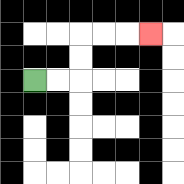{'start': '[1, 3]', 'end': '[6, 1]', 'path_directions': 'R,R,U,U,R,R,R', 'path_coordinates': '[[1, 3], [2, 3], [3, 3], [3, 2], [3, 1], [4, 1], [5, 1], [6, 1]]'}